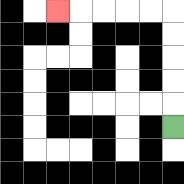{'start': '[7, 5]', 'end': '[2, 0]', 'path_directions': 'U,U,U,U,U,L,L,L,L,L', 'path_coordinates': '[[7, 5], [7, 4], [7, 3], [7, 2], [7, 1], [7, 0], [6, 0], [5, 0], [4, 0], [3, 0], [2, 0]]'}